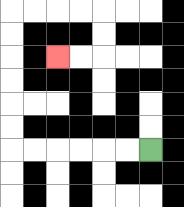{'start': '[6, 6]', 'end': '[2, 2]', 'path_directions': 'L,L,L,L,L,L,U,U,U,U,U,U,R,R,R,R,D,D,L,L', 'path_coordinates': '[[6, 6], [5, 6], [4, 6], [3, 6], [2, 6], [1, 6], [0, 6], [0, 5], [0, 4], [0, 3], [0, 2], [0, 1], [0, 0], [1, 0], [2, 0], [3, 0], [4, 0], [4, 1], [4, 2], [3, 2], [2, 2]]'}